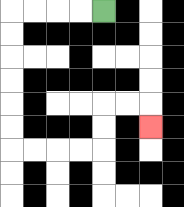{'start': '[4, 0]', 'end': '[6, 5]', 'path_directions': 'L,L,L,L,D,D,D,D,D,D,R,R,R,R,U,U,R,R,D', 'path_coordinates': '[[4, 0], [3, 0], [2, 0], [1, 0], [0, 0], [0, 1], [0, 2], [0, 3], [0, 4], [0, 5], [0, 6], [1, 6], [2, 6], [3, 6], [4, 6], [4, 5], [4, 4], [5, 4], [6, 4], [6, 5]]'}